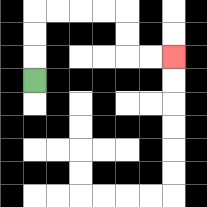{'start': '[1, 3]', 'end': '[7, 2]', 'path_directions': 'U,U,U,R,R,R,R,D,D,R,R', 'path_coordinates': '[[1, 3], [1, 2], [1, 1], [1, 0], [2, 0], [3, 0], [4, 0], [5, 0], [5, 1], [5, 2], [6, 2], [7, 2]]'}